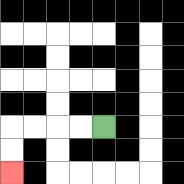{'start': '[4, 5]', 'end': '[0, 7]', 'path_directions': 'L,L,L,L,D,D', 'path_coordinates': '[[4, 5], [3, 5], [2, 5], [1, 5], [0, 5], [0, 6], [0, 7]]'}